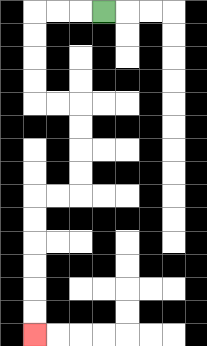{'start': '[4, 0]', 'end': '[1, 14]', 'path_directions': 'L,L,L,D,D,D,D,R,R,D,D,D,D,L,L,D,D,D,D,D,D', 'path_coordinates': '[[4, 0], [3, 0], [2, 0], [1, 0], [1, 1], [1, 2], [1, 3], [1, 4], [2, 4], [3, 4], [3, 5], [3, 6], [3, 7], [3, 8], [2, 8], [1, 8], [1, 9], [1, 10], [1, 11], [1, 12], [1, 13], [1, 14]]'}